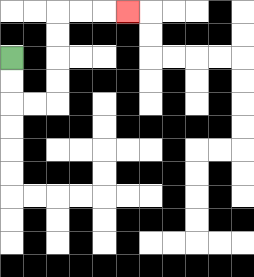{'start': '[0, 2]', 'end': '[5, 0]', 'path_directions': 'D,D,R,R,U,U,U,U,R,R,R', 'path_coordinates': '[[0, 2], [0, 3], [0, 4], [1, 4], [2, 4], [2, 3], [2, 2], [2, 1], [2, 0], [3, 0], [4, 0], [5, 0]]'}